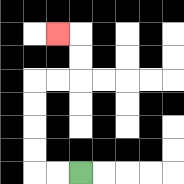{'start': '[3, 7]', 'end': '[2, 1]', 'path_directions': 'L,L,U,U,U,U,R,R,U,U,L', 'path_coordinates': '[[3, 7], [2, 7], [1, 7], [1, 6], [1, 5], [1, 4], [1, 3], [2, 3], [3, 3], [3, 2], [3, 1], [2, 1]]'}